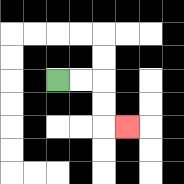{'start': '[2, 3]', 'end': '[5, 5]', 'path_directions': 'R,R,D,D,R', 'path_coordinates': '[[2, 3], [3, 3], [4, 3], [4, 4], [4, 5], [5, 5]]'}